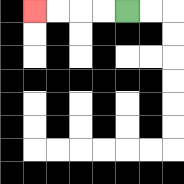{'start': '[5, 0]', 'end': '[1, 0]', 'path_directions': 'L,L,L,L', 'path_coordinates': '[[5, 0], [4, 0], [3, 0], [2, 0], [1, 0]]'}